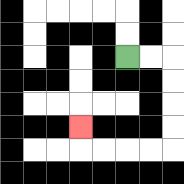{'start': '[5, 2]', 'end': '[3, 5]', 'path_directions': 'R,R,D,D,D,D,L,L,L,L,U', 'path_coordinates': '[[5, 2], [6, 2], [7, 2], [7, 3], [7, 4], [7, 5], [7, 6], [6, 6], [5, 6], [4, 6], [3, 6], [3, 5]]'}